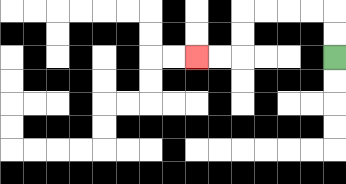{'start': '[14, 2]', 'end': '[8, 2]', 'path_directions': 'U,U,L,L,L,L,D,D,L,L', 'path_coordinates': '[[14, 2], [14, 1], [14, 0], [13, 0], [12, 0], [11, 0], [10, 0], [10, 1], [10, 2], [9, 2], [8, 2]]'}